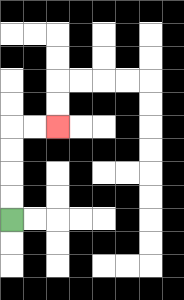{'start': '[0, 9]', 'end': '[2, 5]', 'path_directions': 'U,U,U,U,R,R', 'path_coordinates': '[[0, 9], [0, 8], [0, 7], [0, 6], [0, 5], [1, 5], [2, 5]]'}